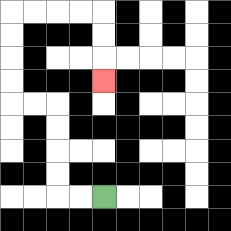{'start': '[4, 8]', 'end': '[4, 3]', 'path_directions': 'L,L,U,U,U,U,L,L,U,U,U,U,R,R,R,R,D,D,D', 'path_coordinates': '[[4, 8], [3, 8], [2, 8], [2, 7], [2, 6], [2, 5], [2, 4], [1, 4], [0, 4], [0, 3], [0, 2], [0, 1], [0, 0], [1, 0], [2, 0], [3, 0], [4, 0], [4, 1], [4, 2], [4, 3]]'}